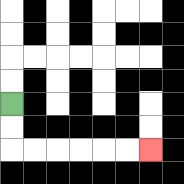{'start': '[0, 4]', 'end': '[6, 6]', 'path_directions': 'D,D,R,R,R,R,R,R', 'path_coordinates': '[[0, 4], [0, 5], [0, 6], [1, 6], [2, 6], [3, 6], [4, 6], [5, 6], [6, 6]]'}